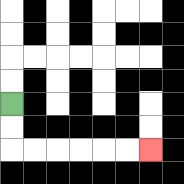{'start': '[0, 4]', 'end': '[6, 6]', 'path_directions': 'D,D,R,R,R,R,R,R', 'path_coordinates': '[[0, 4], [0, 5], [0, 6], [1, 6], [2, 6], [3, 6], [4, 6], [5, 6], [6, 6]]'}